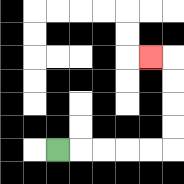{'start': '[2, 6]', 'end': '[6, 2]', 'path_directions': 'R,R,R,R,R,U,U,U,U,L', 'path_coordinates': '[[2, 6], [3, 6], [4, 6], [5, 6], [6, 6], [7, 6], [7, 5], [7, 4], [7, 3], [7, 2], [6, 2]]'}